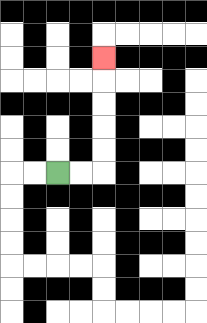{'start': '[2, 7]', 'end': '[4, 2]', 'path_directions': 'R,R,U,U,U,U,U', 'path_coordinates': '[[2, 7], [3, 7], [4, 7], [4, 6], [4, 5], [4, 4], [4, 3], [4, 2]]'}